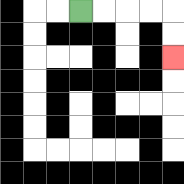{'start': '[3, 0]', 'end': '[7, 2]', 'path_directions': 'R,R,R,R,D,D', 'path_coordinates': '[[3, 0], [4, 0], [5, 0], [6, 0], [7, 0], [7, 1], [7, 2]]'}